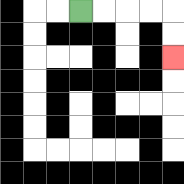{'start': '[3, 0]', 'end': '[7, 2]', 'path_directions': 'R,R,R,R,D,D', 'path_coordinates': '[[3, 0], [4, 0], [5, 0], [6, 0], [7, 0], [7, 1], [7, 2]]'}